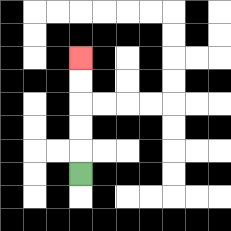{'start': '[3, 7]', 'end': '[3, 2]', 'path_directions': 'U,U,U,U,U', 'path_coordinates': '[[3, 7], [3, 6], [3, 5], [3, 4], [3, 3], [3, 2]]'}